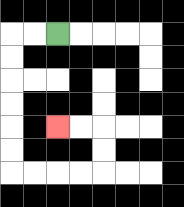{'start': '[2, 1]', 'end': '[2, 5]', 'path_directions': 'L,L,D,D,D,D,D,D,R,R,R,R,U,U,L,L', 'path_coordinates': '[[2, 1], [1, 1], [0, 1], [0, 2], [0, 3], [0, 4], [0, 5], [0, 6], [0, 7], [1, 7], [2, 7], [3, 7], [4, 7], [4, 6], [4, 5], [3, 5], [2, 5]]'}